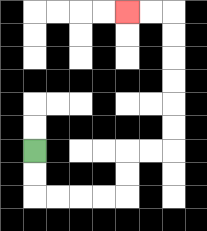{'start': '[1, 6]', 'end': '[5, 0]', 'path_directions': 'D,D,R,R,R,R,U,U,R,R,U,U,U,U,U,U,L,L', 'path_coordinates': '[[1, 6], [1, 7], [1, 8], [2, 8], [3, 8], [4, 8], [5, 8], [5, 7], [5, 6], [6, 6], [7, 6], [7, 5], [7, 4], [7, 3], [7, 2], [7, 1], [7, 0], [6, 0], [5, 0]]'}